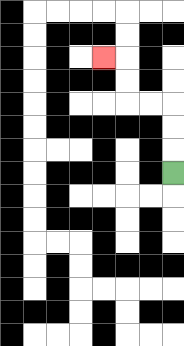{'start': '[7, 7]', 'end': '[4, 2]', 'path_directions': 'U,U,U,L,L,U,U,L', 'path_coordinates': '[[7, 7], [7, 6], [7, 5], [7, 4], [6, 4], [5, 4], [5, 3], [5, 2], [4, 2]]'}